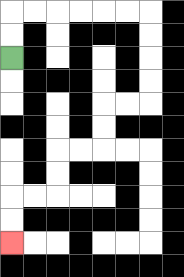{'start': '[0, 2]', 'end': '[0, 10]', 'path_directions': 'U,U,R,R,R,R,R,R,D,D,D,D,L,L,D,D,L,L,D,D,L,L,D,D', 'path_coordinates': '[[0, 2], [0, 1], [0, 0], [1, 0], [2, 0], [3, 0], [4, 0], [5, 0], [6, 0], [6, 1], [6, 2], [6, 3], [6, 4], [5, 4], [4, 4], [4, 5], [4, 6], [3, 6], [2, 6], [2, 7], [2, 8], [1, 8], [0, 8], [0, 9], [0, 10]]'}